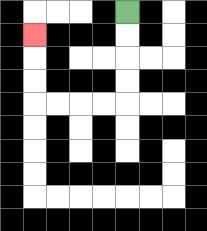{'start': '[5, 0]', 'end': '[1, 1]', 'path_directions': 'D,D,D,D,L,L,L,L,U,U,U', 'path_coordinates': '[[5, 0], [5, 1], [5, 2], [5, 3], [5, 4], [4, 4], [3, 4], [2, 4], [1, 4], [1, 3], [1, 2], [1, 1]]'}